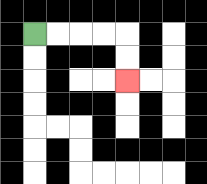{'start': '[1, 1]', 'end': '[5, 3]', 'path_directions': 'R,R,R,R,D,D', 'path_coordinates': '[[1, 1], [2, 1], [3, 1], [4, 1], [5, 1], [5, 2], [5, 3]]'}